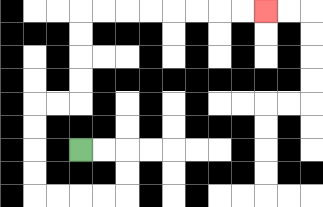{'start': '[3, 6]', 'end': '[11, 0]', 'path_directions': 'R,R,D,D,L,L,L,L,U,U,U,U,R,R,U,U,U,U,R,R,R,R,R,R,R,R', 'path_coordinates': '[[3, 6], [4, 6], [5, 6], [5, 7], [5, 8], [4, 8], [3, 8], [2, 8], [1, 8], [1, 7], [1, 6], [1, 5], [1, 4], [2, 4], [3, 4], [3, 3], [3, 2], [3, 1], [3, 0], [4, 0], [5, 0], [6, 0], [7, 0], [8, 0], [9, 0], [10, 0], [11, 0]]'}